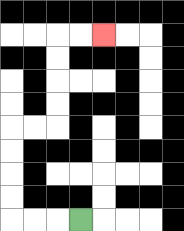{'start': '[3, 9]', 'end': '[4, 1]', 'path_directions': 'L,L,L,U,U,U,U,R,R,U,U,U,U,R,R', 'path_coordinates': '[[3, 9], [2, 9], [1, 9], [0, 9], [0, 8], [0, 7], [0, 6], [0, 5], [1, 5], [2, 5], [2, 4], [2, 3], [2, 2], [2, 1], [3, 1], [4, 1]]'}